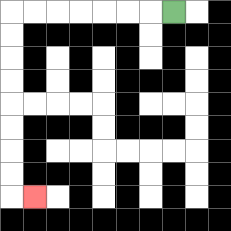{'start': '[7, 0]', 'end': '[1, 8]', 'path_directions': 'L,L,L,L,L,L,L,D,D,D,D,D,D,D,D,R', 'path_coordinates': '[[7, 0], [6, 0], [5, 0], [4, 0], [3, 0], [2, 0], [1, 0], [0, 0], [0, 1], [0, 2], [0, 3], [0, 4], [0, 5], [0, 6], [0, 7], [0, 8], [1, 8]]'}